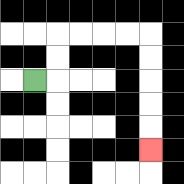{'start': '[1, 3]', 'end': '[6, 6]', 'path_directions': 'R,U,U,R,R,R,R,D,D,D,D,D', 'path_coordinates': '[[1, 3], [2, 3], [2, 2], [2, 1], [3, 1], [4, 1], [5, 1], [6, 1], [6, 2], [6, 3], [6, 4], [6, 5], [6, 6]]'}